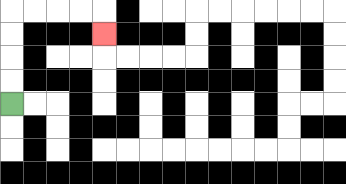{'start': '[0, 4]', 'end': '[4, 1]', 'path_directions': 'U,U,U,U,R,R,R,R,D', 'path_coordinates': '[[0, 4], [0, 3], [0, 2], [0, 1], [0, 0], [1, 0], [2, 0], [3, 0], [4, 0], [4, 1]]'}